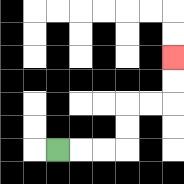{'start': '[2, 6]', 'end': '[7, 2]', 'path_directions': 'R,R,R,U,U,R,R,U,U', 'path_coordinates': '[[2, 6], [3, 6], [4, 6], [5, 6], [5, 5], [5, 4], [6, 4], [7, 4], [7, 3], [7, 2]]'}